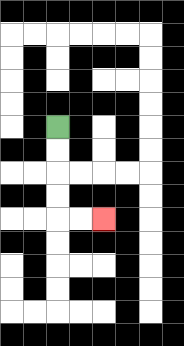{'start': '[2, 5]', 'end': '[4, 9]', 'path_directions': 'D,D,D,D,R,R', 'path_coordinates': '[[2, 5], [2, 6], [2, 7], [2, 8], [2, 9], [3, 9], [4, 9]]'}